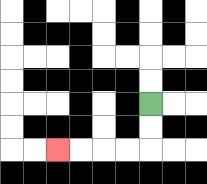{'start': '[6, 4]', 'end': '[2, 6]', 'path_directions': 'D,D,L,L,L,L', 'path_coordinates': '[[6, 4], [6, 5], [6, 6], [5, 6], [4, 6], [3, 6], [2, 6]]'}